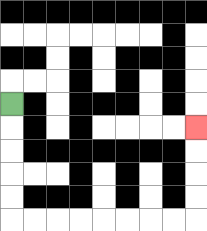{'start': '[0, 4]', 'end': '[8, 5]', 'path_directions': 'D,D,D,D,D,R,R,R,R,R,R,R,R,U,U,U,U', 'path_coordinates': '[[0, 4], [0, 5], [0, 6], [0, 7], [0, 8], [0, 9], [1, 9], [2, 9], [3, 9], [4, 9], [5, 9], [6, 9], [7, 9], [8, 9], [8, 8], [8, 7], [8, 6], [8, 5]]'}